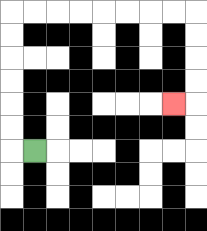{'start': '[1, 6]', 'end': '[7, 4]', 'path_directions': 'L,U,U,U,U,U,U,R,R,R,R,R,R,R,R,D,D,D,D,L', 'path_coordinates': '[[1, 6], [0, 6], [0, 5], [0, 4], [0, 3], [0, 2], [0, 1], [0, 0], [1, 0], [2, 0], [3, 0], [4, 0], [5, 0], [6, 0], [7, 0], [8, 0], [8, 1], [8, 2], [8, 3], [8, 4], [7, 4]]'}